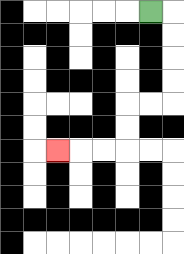{'start': '[6, 0]', 'end': '[2, 6]', 'path_directions': 'R,D,D,D,D,L,L,D,D,L,L,L', 'path_coordinates': '[[6, 0], [7, 0], [7, 1], [7, 2], [7, 3], [7, 4], [6, 4], [5, 4], [5, 5], [5, 6], [4, 6], [3, 6], [2, 6]]'}